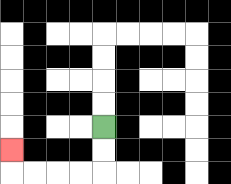{'start': '[4, 5]', 'end': '[0, 6]', 'path_directions': 'D,D,L,L,L,L,U', 'path_coordinates': '[[4, 5], [4, 6], [4, 7], [3, 7], [2, 7], [1, 7], [0, 7], [0, 6]]'}